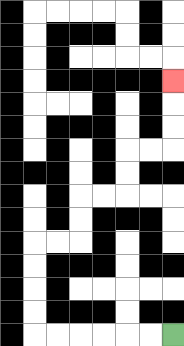{'start': '[7, 14]', 'end': '[7, 3]', 'path_directions': 'L,L,L,L,L,L,U,U,U,U,R,R,U,U,R,R,U,U,R,R,U,U,U', 'path_coordinates': '[[7, 14], [6, 14], [5, 14], [4, 14], [3, 14], [2, 14], [1, 14], [1, 13], [1, 12], [1, 11], [1, 10], [2, 10], [3, 10], [3, 9], [3, 8], [4, 8], [5, 8], [5, 7], [5, 6], [6, 6], [7, 6], [7, 5], [7, 4], [7, 3]]'}